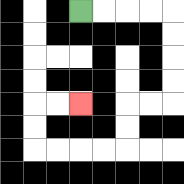{'start': '[3, 0]', 'end': '[3, 4]', 'path_directions': 'R,R,R,R,D,D,D,D,L,L,D,D,L,L,L,L,U,U,R,R', 'path_coordinates': '[[3, 0], [4, 0], [5, 0], [6, 0], [7, 0], [7, 1], [7, 2], [7, 3], [7, 4], [6, 4], [5, 4], [5, 5], [5, 6], [4, 6], [3, 6], [2, 6], [1, 6], [1, 5], [1, 4], [2, 4], [3, 4]]'}